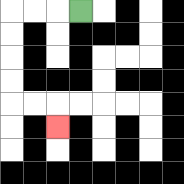{'start': '[3, 0]', 'end': '[2, 5]', 'path_directions': 'L,L,L,D,D,D,D,R,R,D', 'path_coordinates': '[[3, 0], [2, 0], [1, 0], [0, 0], [0, 1], [0, 2], [0, 3], [0, 4], [1, 4], [2, 4], [2, 5]]'}